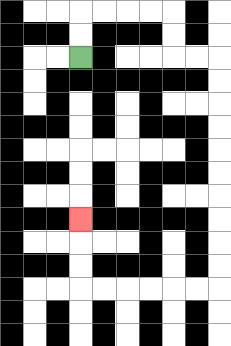{'start': '[3, 2]', 'end': '[3, 9]', 'path_directions': 'U,U,R,R,R,R,D,D,R,R,D,D,D,D,D,D,D,D,D,D,L,L,L,L,L,L,U,U,U', 'path_coordinates': '[[3, 2], [3, 1], [3, 0], [4, 0], [5, 0], [6, 0], [7, 0], [7, 1], [7, 2], [8, 2], [9, 2], [9, 3], [9, 4], [9, 5], [9, 6], [9, 7], [9, 8], [9, 9], [9, 10], [9, 11], [9, 12], [8, 12], [7, 12], [6, 12], [5, 12], [4, 12], [3, 12], [3, 11], [3, 10], [3, 9]]'}